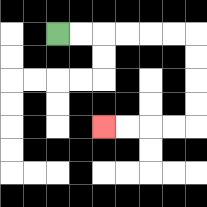{'start': '[2, 1]', 'end': '[4, 5]', 'path_directions': 'R,R,R,R,R,R,D,D,D,D,L,L,L,L', 'path_coordinates': '[[2, 1], [3, 1], [4, 1], [5, 1], [6, 1], [7, 1], [8, 1], [8, 2], [8, 3], [8, 4], [8, 5], [7, 5], [6, 5], [5, 5], [4, 5]]'}